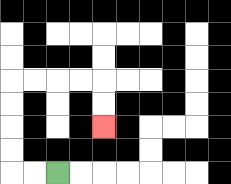{'start': '[2, 7]', 'end': '[4, 5]', 'path_directions': 'L,L,U,U,U,U,R,R,R,R,D,D', 'path_coordinates': '[[2, 7], [1, 7], [0, 7], [0, 6], [0, 5], [0, 4], [0, 3], [1, 3], [2, 3], [3, 3], [4, 3], [4, 4], [4, 5]]'}